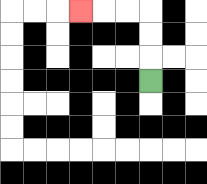{'start': '[6, 3]', 'end': '[3, 0]', 'path_directions': 'U,U,U,L,L,L', 'path_coordinates': '[[6, 3], [6, 2], [6, 1], [6, 0], [5, 0], [4, 0], [3, 0]]'}